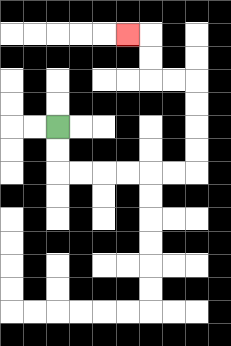{'start': '[2, 5]', 'end': '[5, 1]', 'path_directions': 'D,D,R,R,R,R,R,R,U,U,U,U,L,L,U,U,L', 'path_coordinates': '[[2, 5], [2, 6], [2, 7], [3, 7], [4, 7], [5, 7], [6, 7], [7, 7], [8, 7], [8, 6], [8, 5], [8, 4], [8, 3], [7, 3], [6, 3], [6, 2], [6, 1], [5, 1]]'}